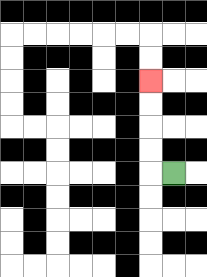{'start': '[7, 7]', 'end': '[6, 3]', 'path_directions': 'L,U,U,U,U', 'path_coordinates': '[[7, 7], [6, 7], [6, 6], [6, 5], [6, 4], [6, 3]]'}